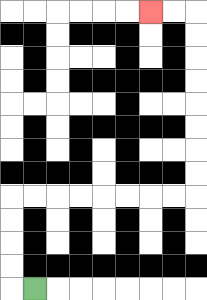{'start': '[1, 12]', 'end': '[6, 0]', 'path_directions': 'L,U,U,U,U,R,R,R,R,R,R,R,R,U,U,U,U,U,U,U,U,L,L', 'path_coordinates': '[[1, 12], [0, 12], [0, 11], [0, 10], [0, 9], [0, 8], [1, 8], [2, 8], [3, 8], [4, 8], [5, 8], [6, 8], [7, 8], [8, 8], [8, 7], [8, 6], [8, 5], [8, 4], [8, 3], [8, 2], [8, 1], [8, 0], [7, 0], [6, 0]]'}